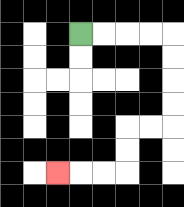{'start': '[3, 1]', 'end': '[2, 7]', 'path_directions': 'R,R,R,R,D,D,D,D,L,L,D,D,L,L,L', 'path_coordinates': '[[3, 1], [4, 1], [5, 1], [6, 1], [7, 1], [7, 2], [7, 3], [7, 4], [7, 5], [6, 5], [5, 5], [5, 6], [5, 7], [4, 7], [3, 7], [2, 7]]'}